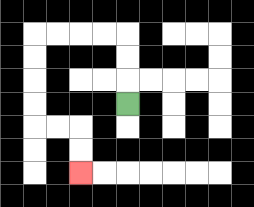{'start': '[5, 4]', 'end': '[3, 7]', 'path_directions': 'U,U,U,L,L,L,L,D,D,D,D,R,R,D,D', 'path_coordinates': '[[5, 4], [5, 3], [5, 2], [5, 1], [4, 1], [3, 1], [2, 1], [1, 1], [1, 2], [1, 3], [1, 4], [1, 5], [2, 5], [3, 5], [3, 6], [3, 7]]'}